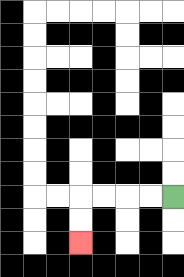{'start': '[7, 8]', 'end': '[3, 10]', 'path_directions': 'L,L,L,L,D,D', 'path_coordinates': '[[7, 8], [6, 8], [5, 8], [4, 8], [3, 8], [3, 9], [3, 10]]'}